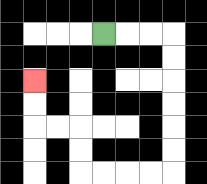{'start': '[4, 1]', 'end': '[1, 3]', 'path_directions': 'R,R,R,D,D,D,D,D,D,L,L,L,L,U,U,L,L,U,U', 'path_coordinates': '[[4, 1], [5, 1], [6, 1], [7, 1], [7, 2], [7, 3], [7, 4], [7, 5], [7, 6], [7, 7], [6, 7], [5, 7], [4, 7], [3, 7], [3, 6], [3, 5], [2, 5], [1, 5], [1, 4], [1, 3]]'}